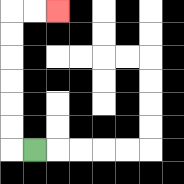{'start': '[1, 6]', 'end': '[2, 0]', 'path_directions': 'L,U,U,U,U,U,U,R,R', 'path_coordinates': '[[1, 6], [0, 6], [0, 5], [0, 4], [0, 3], [0, 2], [0, 1], [0, 0], [1, 0], [2, 0]]'}